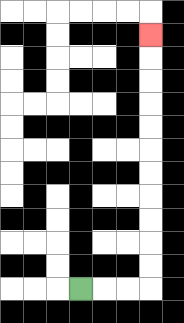{'start': '[3, 12]', 'end': '[6, 1]', 'path_directions': 'R,R,R,U,U,U,U,U,U,U,U,U,U,U', 'path_coordinates': '[[3, 12], [4, 12], [5, 12], [6, 12], [6, 11], [6, 10], [6, 9], [6, 8], [6, 7], [6, 6], [6, 5], [6, 4], [6, 3], [6, 2], [6, 1]]'}